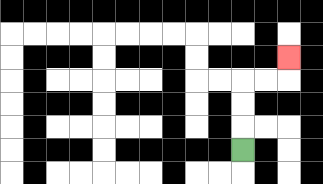{'start': '[10, 6]', 'end': '[12, 2]', 'path_directions': 'U,U,U,R,R,U', 'path_coordinates': '[[10, 6], [10, 5], [10, 4], [10, 3], [11, 3], [12, 3], [12, 2]]'}